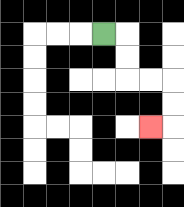{'start': '[4, 1]', 'end': '[6, 5]', 'path_directions': 'R,D,D,R,R,D,D,L', 'path_coordinates': '[[4, 1], [5, 1], [5, 2], [5, 3], [6, 3], [7, 3], [7, 4], [7, 5], [6, 5]]'}